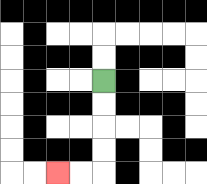{'start': '[4, 3]', 'end': '[2, 7]', 'path_directions': 'D,D,D,D,L,L', 'path_coordinates': '[[4, 3], [4, 4], [4, 5], [4, 6], [4, 7], [3, 7], [2, 7]]'}